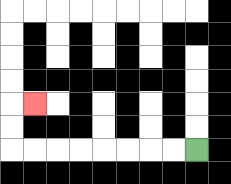{'start': '[8, 6]', 'end': '[1, 4]', 'path_directions': 'L,L,L,L,L,L,L,L,U,U,R', 'path_coordinates': '[[8, 6], [7, 6], [6, 6], [5, 6], [4, 6], [3, 6], [2, 6], [1, 6], [0, 6], [0, 5], [0, 4], [1, 4]]'}